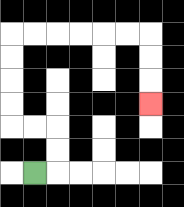{'start': '[1, 7]', 'end': '[6, 4]', 'path_directions': 'R,U,U,L,L,U,U,U,U,R,R,R,R,R,R,D,D,D', 'path_coordinates': '[[1, 7], [2, 7], [2, 6], [2, 5], [1, 5], [0, 5], [0, 4], [0, 3], [0, 2], [0, 1], [1, 1], [2, 1], [3, 1], [4, 1], [5, 1], [6, 1], [6, 2], [6, 3], [6, 4]]'}